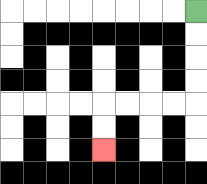{'start': '[8, 0]', 'end': '[4, 6]', 'path_directions': 'D,D,D,D,L,L,L,L,D,D', 'path_coordinates': '[[8, 0], [8, 1], [8, 2], [8, 3], [8, 4], [7, 4], [6, 4], [5, 4], [4, 4], [4, 5], [4, 6]]'}